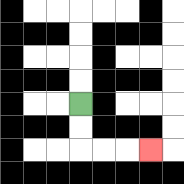{'start': '[3, 4]', 'end': '[6, 6]', 'path_directions': 'D,D,R,R,R', 'path_coordinates': '[[3, 4], [3, 5], [3, 6], [4, 6], [5, 6], [6, 6]]'}